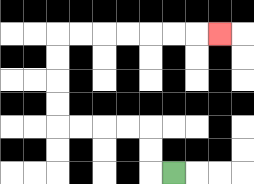{'start': '[7, 7]', 'end': '[9, 1]', 'path_directions': 'L,U,U,L,L,L,L,U,U,U,U,R,R,R,R,R,R,R', 'path_coordinates': '[[7, 7], [6, 7], [6, 6], [6, 5], [5, 5], [4, 5], [3, 5], [2, 5], [2, 4], [2, 3], [2, 2], [2, 1], [3, 1], [4, 1], [5, 1], [6, 1], [7, 1], [8, 1], [9, 1]]'}